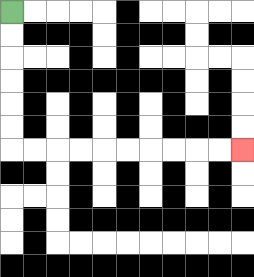{'start': '[0, 0]', 'end': '[10, 6]', 'path_directions': 'D,D,D,D,D,D,R,R,R,R,R,R,R,R,R,R', 'path_coordinates': '[[0, 0], [0, 1], [0, 2], [0, 3], [0, 4], [0, 5], [0, 6], [1, 6], [2, 6], [3, 6], [4, 6], [5, 6], [6, 6], [7, 6], [8, 6], [9, 6], [10, 6]]'}